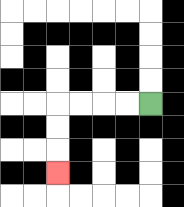{'start': '[6, 4]', 'end': '[2, 7]', 'path_directions': 'L,L,L,L,D,D,D', 'path_coordinates': '[[6, 4], [5, 4], [4, 4], [3, 4], [2, 4], [2, 5], [2, 6], [2, 7]]'}